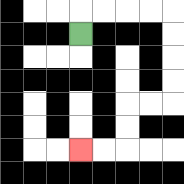{'start': '[3, 1]', 'end': '[3, 6]', 'path_directions': 'U,R,R,R,R,D,D,D,D,L,L,D,D,L,L', 'path_coordinates': '[[3, 1], [3, 0], [4, 0], [5, 0], [6, 0], [7, 0], [7, 1], [7, 2], [7, 3], [7, 4], [6, 4], [5, 4], [5, 5], [5, 6], [4, 6], [3, 6]]'}